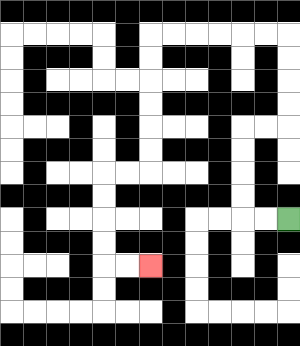{'start': '[12, 9]', 'end': '[6, 11]', 'path_directions': 'L,L,U,U,U,U,R,R,U,U,U,U,L,L,L,L,L,L,D,D,D,D,D,D,L,L,D,D,D,D,R,R', 'path_coordinates': '[[12, 9], [11, 9], [10, 9], [10, 8], [10, 7], [10, 6], [10, 5], [11, 5], [12, 5], [12, 4], [12, 3], [12, 2], [12, 1], [11, 1], [10, 1], [9, 1], [8, 1], [7, 1], [6, 1], [6, 2], [6, 3], [6, 4], [6, 5], [6, 6], [6, 7], [5, 7], [4, 7], [4, 8], [4, 9], [4, 10], [4, 11], [5, 11], [6, 11]]'}